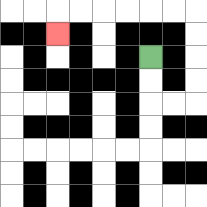{'start': '[6, 2]', 'end': '[2, 1]', 'path_directions': 'D,D,R,R,U,U,U,U,L,L,L,L,L,L,D', 'path_coordinates': '[[6, 2], [6, 3], [6, 4], [7, 4], [8, 4], [8, 3], [8, 2], [8, 1], [8, 0], [7, 0], [6, 0], [5, 0], [4, 0], [3, 0], [2, 0], [2, 1]]'}